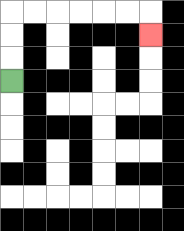{'start': '[0, 3]', 'end': '[6, 1]', 'path_directions': 'U,U,U,R,R,R,R,R,R,D', 'path_coordinates': '[[0, 3], [0, 2], [0, 1], [0, 0], [1, 0], [2, 0], [3, 0], [4, 0], [5, 0], [6, 0], [6, 1]]'}